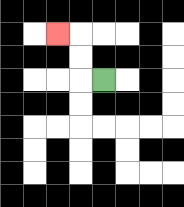{'start': '[4, 3]', 'end': '[2, 1]', 'path_directions': 'L,U,U,L', 'path_coordinates': '[[4, 3], [3, 3], [3, 2], [3, 1], [2, 1]]'}